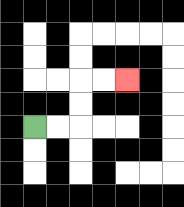{'start': '[1, 5]', 'end': '[5, 3]', 'path_directions': 'R,R,U,U,R,R', 'path_coordinates': '[[1, 5], [2, 5], [3, 5], [3, 4], [3, 3], [4, 3], [5, 3]]'}